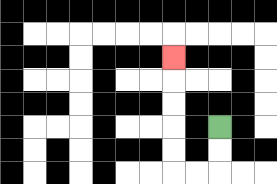{'start': '[9, 5]', 'end': '[7, 2]', 'path_directions': 'D,D,L,L,U,U,U,U,U', 'path_coordinates': '[[9, 5], [9, 6], [9, 7], [8, 7], [7, 7], [7, 6], [7, 5], [7, 4], [7, 3], [7, 2]]'}